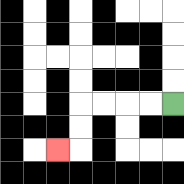{'start': '[7, 4]', 'end': '[2, 6]', 'path_directions': 'L,L,L,L,D,D,L', 'path_coordinates': '[[7, 4], [6, 4], [5, 4], [4, 4], [3, 4], [3, 5], [3, 6], [2, 6]]'}